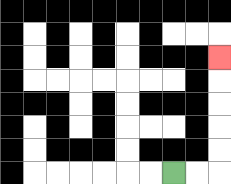{'start': '[7, 7]', 'end': '[9, 2]', 'path_directions': 'R,R,U,U,U,U,U', 'path_coordinates': '[[7, 7], [8, 7], [9, 7], [9, 6], [9, 5], [9, 4], [9, 3], [9, 2]]'}